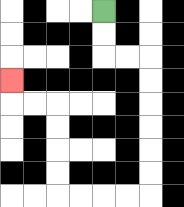{'start': '[4, 0]', 'end': '[0, 3]', 'path_directions': 'D,D,R,R,D,D,D,D,D,D,L,L,L,L,U,U,U,U,L,L,U', 'path_coordinates': '[[4, 0], [4, 1], [4, 2], [5, 2], [6, 2], [6, 3], [6, 4], [6, 5], [6, 6], [6, 7], [6, 8], [5, 8], [4, 8], [3, 8], [2, 8], [2, 7], [2, 6], [2, 5], [2, 4], [1, 4], [0, 4], [0, 3]]'}